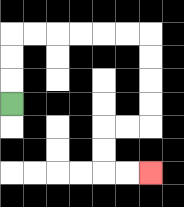{'start': '[0, 4]', 'end': '[6, 7]', 'path_directions': 'U,U,U,R,R,R,R,R,R,D,D,D,D,L,L,D,D,R,R', 'path_coordinates': '[[0, 4], [0, 3], [0, 2], [0, 1], [1, 1], [2, 1], [3, 1], [4, 1], [5, 1], [6, 1], [6, 2], [6, 3], [6, 4], [6, 5], [5, 5], [4, 5], [4, 6], [4, 7], [5, 7], [6, 7]]'}